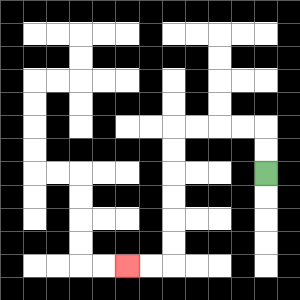{'start': '[11, 7]', 'end': '[5, 11]', 'path_directions': 'U,U,L,L,L,L,D,D,D,D,D,D,L,L', 'path_coordinates': '[[11, 7], [11, 6], [11, 5], [10, 5], [9, 5], [8, 5], [7, 5], [7, 6], [7, 7], [7, 8], [7, 9], [7, 10], [7, 11], [6, 11], [5, 11]]'}